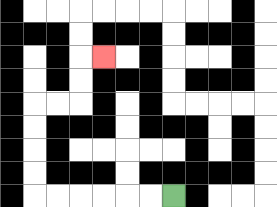{'start': '[7, 8]', 'end': '[4, 2]', 'path_directions': 'L,L,L,L,L,L,U,U,U,U,R,R,U,U,R', 'path_coordinates': '[[7, 8], [6, 8], [5, 8], [4, 8], [3, 8], [2, 8], [1, 8], [1, 7], [1, 6], [1, 5], [1, 4], [2, 4], [3, 4], [3, 3], [3, 2], [4, 2]]'}